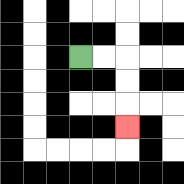{'start': '[3, 2]', 'end': '[5, 5]', 'path_directions': 'R,R,D,D,D', 'path_coordinates': '[[3, 2], [4, 2], [5, 2], [5, 3], [5, 4], [5, 5]]'}